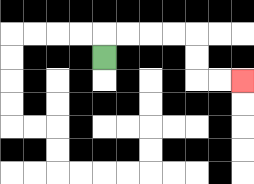{'start': '[4, 2]', 'end': '[10, 3]', 'path_directions': 'U,R,R,R,R,D,D,R,R', 'path_coordinates': '[[4, 2], [4, 1], [5, 1], [6, 1], [7, 1], [8, 1], [8, 2], [8, 3], [9, 3], [10, 3]]'}